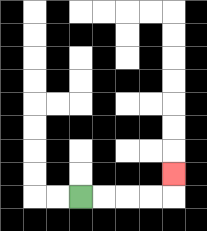{'start': '[3, 8]', 'end': '[7, 7]', 'path_directions': 'R,R,R,R,U', 'path_coordinates': '[[3, 8], [4, 8], [5, 8], [6, 8], [7, 8], [7, 7]]'}